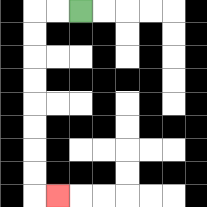{'start': '[3, 0]', 'end': '[2, 8]', 'path_directions': 'L,L,D,D,D,D,D,D,D,D,R', 'path_coordinates': '[[3, 0], [2, 0], [1, 0], [1, 1], [1, 2], [1, 3], [1, 4], [1, 5], [1, 6], [1, 7], [1, 8], [2, 8]]'}